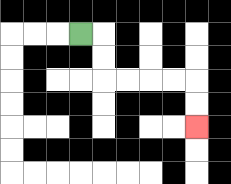{'start': '[3, 1]', 'end': '[8, 5]', 'path_directions': 'R,D,D,R,R,R,R,D,D', 'path_coordinates': '[[3, 1], [4, 1], [4, 2], [4, 3], [5, 3], [6, 3], [7, 3], [8, 3], [8, 4], [8, 5]]'}